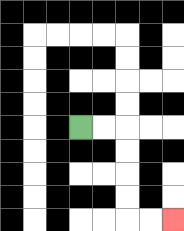{'start': '[3, 5]', 'end': '[7, 9]', 'path_directions': 'R,R,D,D,D,D,R,R', 'path_coordinates': '[[3, 5], [4, 5], [5, 5], [5, 6], [5, 7], [5, 8], [5, 9], [6, 9], [7, 9]]'}